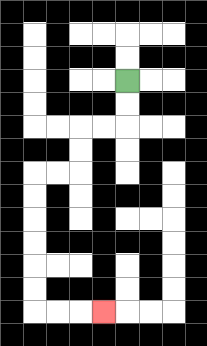{'start': '[5, 3]', 'end': '[4, 13]', 'path_directions': 'D,D,L,L,D,D,L,L,D,D,D,D,D,D,R,R,R', 'path_coordinates': '[[5, 3], [5, 4], [5, 5], [4, 5], [3, 5], [3, 6], [3, 7], [2, 7], [1, 7], [1, 8], [1, 9], [1, 10], [1, 11], [1, 12], [1, 13], [2, 13], [3, 13], [4, 13]]'}